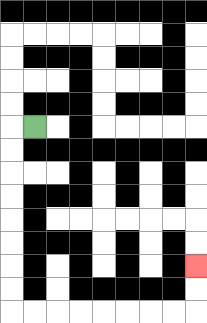{'start': '[1, 5]', 'end': '[8, 11]', 'path_directions': 'L,D,D,D,D,D,D,D,D,R,R,R,R,R,R,R,R,U,U', 'path_coordinates': '[[1, 5], [0, 5], [0, 6], [0, 7], [0, 8], [0, 9], [0, 10], [0, 11], [0, 12], [0, 13], [1, 13], [2, 13], [3, 13], [4, 13], [5, 13], [6, 13], [7, 13], [8, 13], [8, 12], [8, 11]]'}